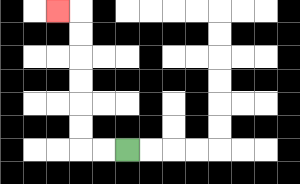{'start': '[5, 6]', 'end': '[2, 0]', 'path_directions': 'L,L,U,U,U,U,U,U,L', 'path_coordinates': '[[5, 6], [4, 6], [3, 6], [3, 5], [3, 4], [3, 3], [3, 2], [3, 1], [3, 0], [2, 0]]'}